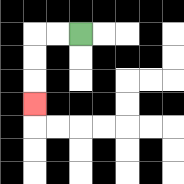{'start': '[3, 1]', 'end': '[1, 4]', 'path_directions': 'L,L,D,D,D', 'path_coordinates': '[[3, 1], [2, 1], [1, 1], [1, 2], [1, 3], [1, 4]]'}